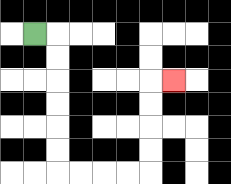{'start': '[1, 1]', 'end': '[7, 3]', 'path_directions': 'R,D,D,D,D,D,D,R,R,R,R,U,U,U,U,R', 'path_coordinates': '[[1, 1], [2, 1], [2, 2], [2, 3], [2, 4], [2, 5], [2, 6], [2, 7], [3, 7], [4, 7], [5, 7], [6, 7], [6, 6], [6, 5], [6, 4], [6, 3], [7, 3]]'}